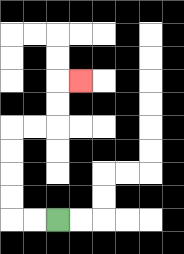{'start': '[2, 9]', 'end': '[3, 3]', 'path_directions': 'L,L,U,U,U,U,R,R,U,U,R', 'path_coordinates': '[[2, 9], [1, 9], [0, 9], [0, 8], [0, 7], [0, 6], [0, 5], [1, 5], [2, 5], [2, 4], [2, 3], [3, 3]]'}